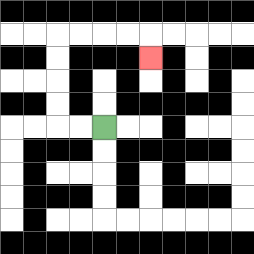{'start': '[4, 5]', 'end': '[6, 2]', 'path_directions': 'L,L,U,U,U,U,R,R,R,R,D', 'path_coordinates': '[[4, 5], [3, 5], [2, 5], [2, 4], [2, 3], [2, 2], [2, 1], [3, 1], [4, 1], [5, 1], [6, 1], [6, 2]]'}